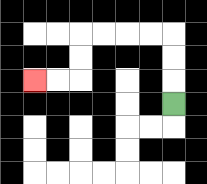{'start': '[7, 4]', 'end': '[1, 3]', 'path_directions': 'U,U,U,L,L,L,L,D,D,L,L', 'path_coordinates': '[[7, 4], [7, 3], [7, 2], [7, 1], [6, 1], [5, 1], [4, 1], [3, 1], [3, 2], [3, 3], [2, 3], [1, 3]]'}